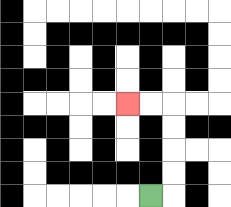{'start': '[6, 8]', 'end': '[5, 4]', 'path_directions': 'R,U,U,U,U,L,L', 'path_coordinates': '[[6, 8], [7, 8], [7, 7], [7, 6], [7, 5], [7, 4], [6, 4], [5, 4]]'}